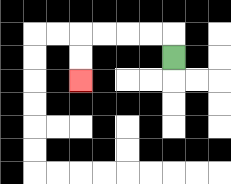{'start': '[7, 2]', 'end': '[3, 3]', 'path_directions': 'U,L,L,L,L,D,D', 'path_coordinates': '[[7, 2], [7, 1], [6, 1], [5, 1], [4, 1], [3, 1], [3, 2], [3, 3]]'}